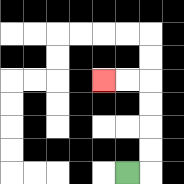{'start': '[5, 7]', 'end': '[4, 3]', 'path_directions': 'R,U,U,U,U,L,L', 'path_coordinates': '[[5, 7], [6, 7], [6, 6], [6, 5], [6, 4], [6, 3], [5, 3], [4, 3]]'}